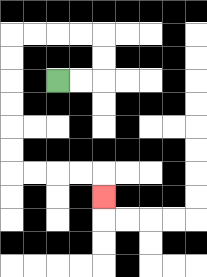{'start': '[2, 3]', 'end': '[4, 8]', 'path_directions': 'R,R,U,U,L,L,L,L,D,D,D,D,D,D,R,R,R,R,D', 'path_coordinates': '[[2, 3], [3, 3], [4, 3], [4, 2], [4, 1], [3, 1], [2, 1], [1, 1], [0, 1], [0, 2], [0, 3], [0, 4], [0, 5], [0, 6], [0, 7], [1, 7], [2, 7], [3, 7], [4, 7], [4, 8]]'}